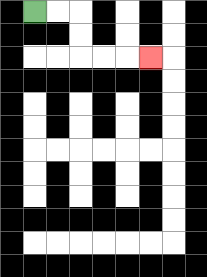{'start': '[1, 0]', 'end': '[6, 2]', 'path_directions': 'R,R,D,D,R,R,R', 'path_coordinates': '[[1, 0], [2, 0], [3, 0], [3, 1], [3, 2], [4, 2], [5, 2], [6, 2]]'}